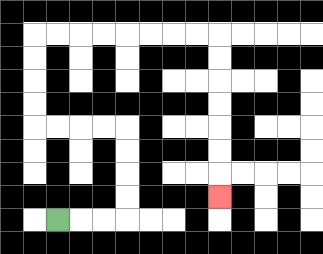{'start': '[2, 9]', 'end': '[9, 8]', 'path_directions': 'R,R,R,U,U,U,U,L,L,L,L,U,U,U,U,R,R,R,R,R,R,R,R,D,D,D,D,D,D,D', 'path_coordinates': '[[2, 9], [3, 9], [4, 9], [5, 9], [5, 8], [5, 7], [5, 6], [5, 5], [4, 5], [3, 5], [2, 5], [1, 5], [1, 4], [1, 3], [1, 2], [1, 1], [2, 1], [3, 1], [4, 1], [5, 1], [6, 1], [7, 1], [8, 1], [9, 1], [9, 2], [9, 3], [9, 4], [9, 5], [9, 6], [9, 7], [9, 8]]'}